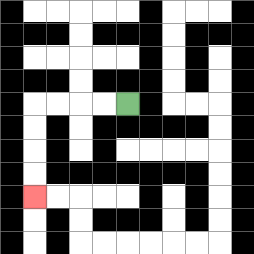{'start': '[5, 4]', 'end': '[1, 8]', 'path_directions': 'L,L,L,L,D,D,D,D', 'path_coordinates': '[[5, 4], [4, 4], [3, 4], [2, 4], [1, 4], [1, 5], [1, 6], [1, 7], [1, 8]]'}